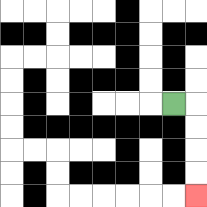{'start': '[7, 4]', 'end': '[8, 8]', 'path_directions': 'R,D,D,D,D', 'path_coordinates': '[[7, 4], [8, 4], [8, 5], [8, 6], [8, 7], [8, 8]]'}